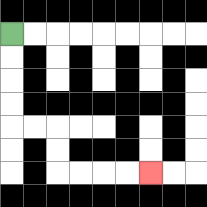{'start': '[0, 1]', 'end': '[6, 7]', 'path_directions': 'D,D,D,D,R,R,D,D,R,R,R,R', 'path_coordinates': '[[0, 1], [0, 2], [0, 3], [0, 4], [0, 5], [1, 5], [2, 5], [2, 6], [2, 7], [3, 7], [4, 7], [5, 7], [6, 7]]'}